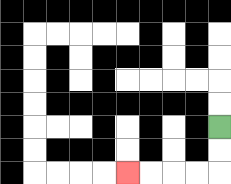{'start': '[9, 5]', 'end': '[5, 7]', 'path_directions': 'D,D,L,L,L,L', 'path_coordinates': '[[9, 5], [9, 6], [9, 7], [8, 7], [7, 7], [6, 7], [5, 7]]'}